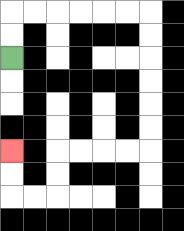{'start': '[0, 2]', 'end': '[0, 6]', 'path_directions': 'U,U,R,R,R,R,R,R,D,D,D,D,D,D,L,L,L,L,D,D,L,L,U,U', 'path_coordinates': '[[0, 2], [0, 1], [0, 0], [1, 0], [2, 0], [3, 0], [4, 0], [5, 0], [6, 0], [6, 1], [6, 2], [6, 3], [6, 4], [6, 5], [6, 6], [5, 6], [4, 6], [3, 6], [2, 6], [2, 7], [2, 8], [1, 8], [0, 8], [0, 7], [0, 6]]'}